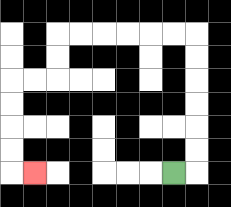{'start': '[7, 7]', 'end': '[1, 7]', 'path_directions': 'R,U,U,U,U,U,U,L,L,L,L,L,L,D,D,L,L,D,D,D,D,R', 'path_coordinates': '[[7, 7], [8, 7], [8, 6], [8, 5], [8, 4], [8, 3], [8, 2], [8, 1], [7, 1], [6, 1], [5, 1], [4, 1], [3, 1], [2, 1], [2, 2], [2, 3], [1, 3], [0, 3], [0, 4], [0, 5], [0, 6], [0, 7], [1, 7]]'}